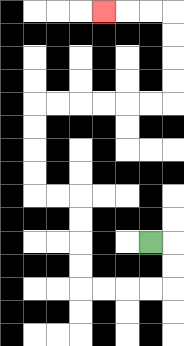{'start': '[6, 10]', 'end': '[4, 0]', 'path_directions': 'R,D,D,L,L,L,L,U,U,U,U,L,L,U,U,U,U,R,R,R,R,R,R,U,U,U,U,L,L,L', 'path_coordinates': '[[6, 10], [7, 10], [7, 11], [7, 12], [6, 12], [5, 12], [4, 12], [3, 12], [3, 11], [3, 10], [3, 9], [3, 8], [2, 8], [1, 8], [1, 7], [1, 6], [1, 5], [1, 4], [2, 4], [3, 4], [4, 4], [5, 4], [6, 4], [7, 4], [7, 3], [7, 2], [7, 1], [7, 0], [6, 0], [5, 0], [4, 0]]'}